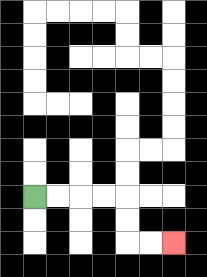{'start': '[1, 8]', 'end': '[7, 10]', 'path_directions': 'R,R,R,R,D,D,R,R', 'path_coordinates': '[[1, 8], [2, 8], [3, 8], [4, 8], [5, 8], [5, 9], [5, 10], [6, 10], [7, 10]]'}